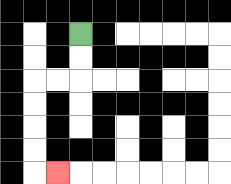{'start': '[3, 1]', 'end': '[2, 7]', 'path_directions': 'D,D,L,L,D,D,D,D,R', 'path_coordinates': '[[3, 1], [3, 2], [3, 3], [2, 3], [1, 3], [1, 4], [1, 5], [1, 6], [1, 7], [2, 7]]'}